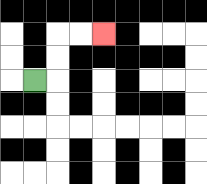{'start': '[1, 3]', 'end': '[4, 1]', 'path_directions': 'R,U,U,R,R', 'path_coordinates': '[[1, 3], [2, 3], [2, 2], [2, 1], [3, 1], [4, 1]]'}